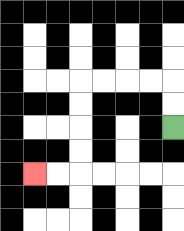{'start': '[7, 5]', 'end': '[1, 7]', 'path_directions': 'U,U,L,L,L,L,D,D,D,D,L,L', 'path_coordinates': '[[7, 5], [7, 4], [7, 3], [6, 3], [5, 3], [4, 3], [3, 3], [3, 4], [3, 5], [3, 6], [3, 7], [2, 7], [1, 7]]'}